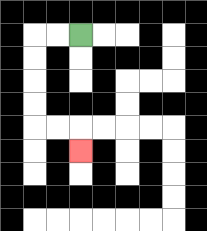{'start': '[3, 1]', 'end': '[3, 6]', 'path_directions': 'L,L,D,D,D,D,R,R,D', 'path_coordinates': '[[3, 1], [2, 1], [1, 1], [1, 2], [1, 3], [1, 4], [1, 5], [2, 5], [3, 5], [3, 6]]'}